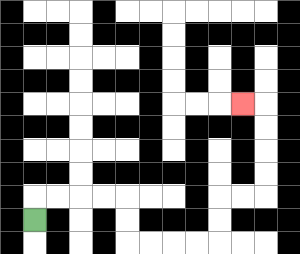{'start': '[1, 9]', 'end': '[10, 4]', 'path_directions': 'U,R,R,R,R,D,D,R,R,R,R,U,U,R,R,U,U,U,U,L', 'path_coordinates': '[[1, 9], [1, 8], [2, 8], [3, 8], [4, 8], [5, 8], [5, 9], [5, 10], [6, 10], [7, 10], [8, 10], [9, 10], [9, 9], [9, 8], [10, 8], [11, 8], [11, 7], [11, 6], [11, 5], [11, 4], [10, 4]]'}